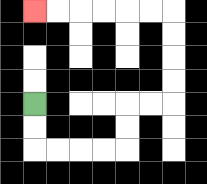{'start': '[1, 4]', 'end': '[1, 0]', 'path_directions': 'D,D,R,R,R,R,U,U,R,R,U,U,U,U,L,L,L,L,L,L', 'path_coordinates': '[[1, 4], [1, 5], [1, 6], [2, 6], [3, 6], [4, 6], [5, 6], [5, 5], [5, 4], [6, 4], [7, 4], [7, 3], [7, 2], [7, 1], [7, 0], [6, 0], [5, 0], [4, 0], [3, 0], [2, 0], [1, 0]]'}